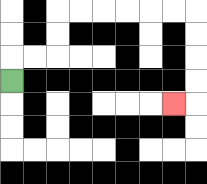{'start': '[0, 3]', 'end': '[7, 4]', 'path_directions': 'U,R,R,U,U,R,R,R,R,R,R,D,D,D,D,L', 'path_coordinates': '[[0, 3], [0, 2], [1, 2], [2, 2], [2, 1], [2, 0], [3, 0], [4, 0], [5, 0], [6, 0], [7, 0], [8, 0], [8, 1], [8, 2], [8, 3], [8, 4], [7, 4]]'}